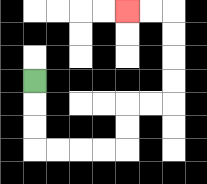{'start': '[1, 3]', 'end': '[5, 0]', 'path_directions': 'D,D,D,R,R,R,R,U,U,R,R,U,U,U,U,L,L', 'path_coordinates': '[[1, 3], [1, 4], [1, 5], [1, 6], [2, 6], [3, 6], [4, 6], [5, 6], [5, 5], [5, 4], [6, 4], [7, 4], [7, 3], [7, 2], [7, 1], [7, 0], [6, 0], [5, 0]]'}